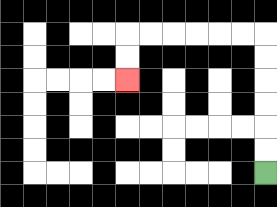{'start': '[11, 7]', 'end': '[5, 3]', 'path_directions': 'U,U,U,U,U,U,L,L,L,L,L,L,D,D', 'path_coordinates': '[[11, 7], [11, 6], [11, 5], [11, 4], [11, 3], [11, 2], [11, 1], [10, 1], [9, 1], [8, 1], [7, 1], [6, 1], [5, 1], [5, 2], [5, 3]]'}